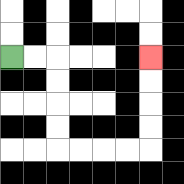{'start': '[0, 2]', 'end': '[6, 2]', 'path_directions': 'R,R,D,D,D,D,R,R,R,R,U,U,U,U', 'path_coordinates': '[[0, 2], [1, 2], [2, 2], [2, 3], [2, 4], [2, 5], [2, 6], [3, 6], [4, 6], [5, 6], [6, 6], [6, 5], [6, 4], [6, 3], [6, 2]]'}